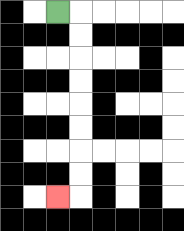{'start': '[2, 0]', 'end': '[2, 8]', 'path_directions': 'R,D,D,D,D,D,D,D,D,L', 'path_coordinates': '[[2, 0], [3, 0], [3, 1], [3, 2], [3, 3], [3, 4], [3, 5], [3, 6], [3, 7], [3, 8], [2, 8]]'}